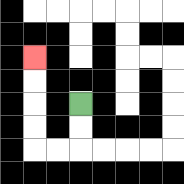{'start': '[3, 4]', 'end': '[1, 2]', 'path_directions': 'D,D,L,L,U,U,U,U', 'path_coordinates': '[[3, 4], [3, 5], [3, 6], [2, 6], [1, 6], [1, 5], [1, 4], [1, 3], [1, 2]]'}